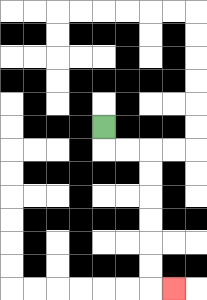{'start': '[4, 5]', 'end': '[7, 12]', 'path_directions': 'D,R,R,D,D,D,D,D,D,R', 'path_coordinates': '[[4, 5], [4, 6], [5, 6], [6, 6], [6, 7], [6, 8], [6, 9], [6, 10], [6, 11], [6, 12], [7, 12]]'}